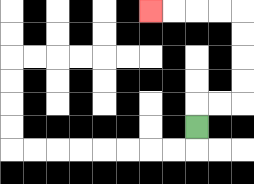{'start': '[8, 5]', 'end': '[6, 0]', 'path_directions': 'U,R,R,U,U,U,U,L,L,L,L', 'path_coordinates': '[[8, 5], [8, 4], [9, 4], [10, 4], [10, 3], [10, 2], [10, 1], [10, 0], [9, 0], [8, 0], [7, 0], [6, 0]]'}